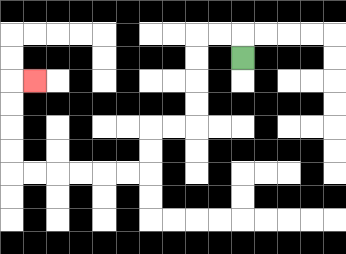{'start': '[10, 2]', 'end': '[1, 3]', 'path_directions': 'U,L,L,D,D,D,D,L,L,D,D,L,L,L,L,L,L,U,U,U,U,R', 'path_coordinates': '[[10, 2], [10, 1], [9, 1], [8, 1], [8, 2], [8, 3], [8, 4], [8, 5], [7, 5], [6, 5], [6, 6], [6, 7], [5, 7], [4, 7], [3, 7], [2, 7], [1, 7], [0, 7], [0, 6], [0, 5], [0, 4], [0, 3], [1, 3]]'}